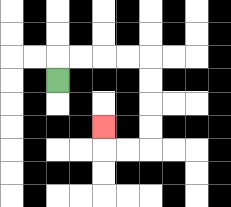{'start': '[2, 3]', 'end': '[4, 5]', 'path_directions': 'U,R,R,R,R,D,D,D,D,L,L,U', 'path_coordinates': '[[2, 3], [2, 2], [3, 2], [4, 2], [5, 2], [6, 2], [6, 3], [6, 4], [6, 5], [6, 6], [5, 6], [4, 6], [4, 5]]'}